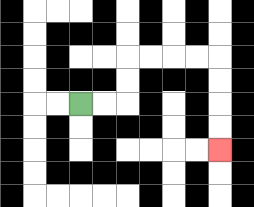{'start': '[3, 4]', 'end': '[9, 6]', 'path_directions': 'R,R,U,U,R,R,R,R,D,D,D,D', 'path_coordinates': '[[3, 4], [4, 4], [5, 4], [5, 3], [5, 2], [6, 2], [7, 2], [8, 2], [9, 2], [9, 3], [9, 4], [9, 5], [9, 6]]'}